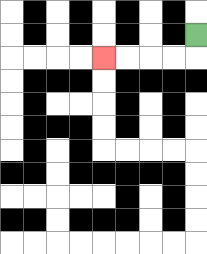{'start': '[8, 1]', 'end': '[4, 2]', 'path_directions': 'D,L,L,L,L', 'path_coordinates': '[[8, 1], [8, 2], [7, 2], [6, 2], [5, 2], [4, 2]]'}